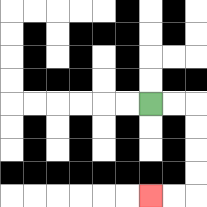{'start': '[6, 4]', 'end': '[6, 8]', 'path_directions': 'R,R,D,D,D,D,L,L', 'path_coordinates': '[[6, 4], [7, 4], [8, 4], [8, 5], [8, 6], [8, 7], [8, 8], [7, 8], [6, 8]]'}